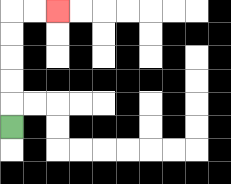{'start': '[0, 5]', 'end': '[2, 0]', 'path_directions': 'U,U,U,U,U,R,R', 'path_coordinates': '[[0, 5], [0, 4], [0, 3], [0, 2], [0, 1], [0, 0], [1, 0], [2, 0]]'}